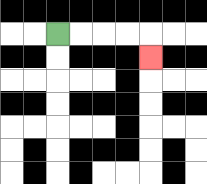{'start': '[2, 1]', 'end': '[6, 2]', 'path_directions': 'R,R,R,R,D', 'path_coordinates': '[[2, 1], [3, 1], [4, 1], [5, 1], [6, 1], [6, 2]]'}